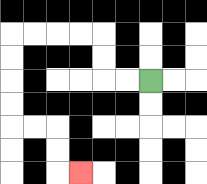{'start': '[6, 3]', 'end': '[3, 7]', 'path_directions': 'L,L,U,U,L,L,L,L,D,D,D,D,R,R,D,D,R', 'path_coordinates': '[[6, 3], [5, 3], [4, 3], [4, 2], [4, 1], [3, 1], [2, 1], [1, 1], [0, 1], [0, 2], [0, 3], [0, 4], [0, 5], [1, 5], [2, 5], [2, 6], [2, 7], [3, 7]]'}